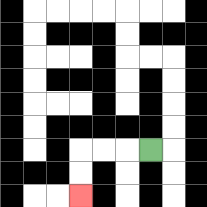{'start': '[6, 6]', 'end': '[3, 8]', 'path_directions': 'L,L,L,D,D', 'path_coordinates': '[[6, 6], [5, 6], [4, 6], [3, 6], [3, 7], [3, 8]]'}